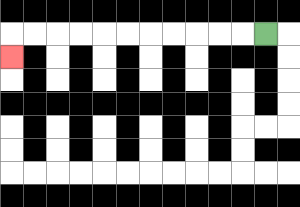{'start': '[11, 1]', 'end': '[0, 2]', 'path_directions': 'L,L,L,L,L,L,L,L,L,L,L,D', 'path_coordinates': '[[11, 1], [10, 1], [9, 1], [8, 1], [7, 1], [6, 1], [5, 1], [4, 1], [3, 1], [2, 1], [1, 1], [0, 1], [0, 2]]'}